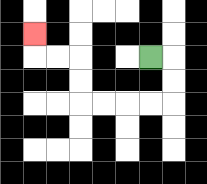{'start': '[6, 2]', 'end': '[1, 1]', 'path_directions': 'R,D,D,L,L,L,L,U,U,L,L,U', 'path_coordinates': '[[6, 2], [7, 2], [7, 3], [7, 4], [6, 4], [5, 4], [4, 4], [3, 4], [3, 3], [3, 2], [2, 2], [1, 2], [1, 1]]'}